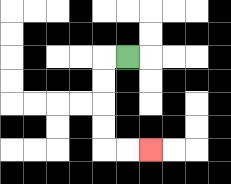{'start': '[5, 2]', 'end': '[6, 6]', 'path_directions': 'L,D,D,D,D,R,R', 'path_coordinates': '[[5, 2], [4, 2], [4, 3], [4, 4], [4, 5], [4, 6], [5, 6], [6, 6]]'}